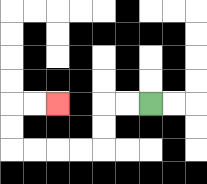{'start': '[6, 4]', 'end': '[2, 4]', 'path_directions': 'L,L,D,D,L,L,L,L,U,U,R,R', 'path_coordinates': '[[6, 4], [5, 4], [4, 4], [4, 5], [4, 6], [3, 6], [2, 6], [1, 6], [0, 6], [0, 5], [0, 4], [1, 4], [2, 4]]'}